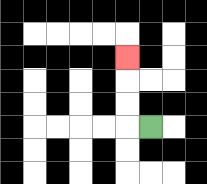{'start': '[6, 5]', 'end': '[5, 2]', 'path_directions': 'L,U,U,U', 'path_coordinates': '[[6, 5], [5, 5], [5, 4], [5, 3], [5, 2]]'}